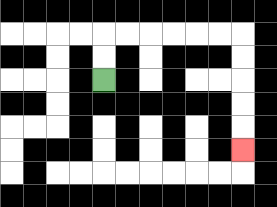{'start': '[4, 3]', 'end': '[10, 6]', 'path_directions': 'U,U,R,R,R,R,R,R,D,D,D,D,D', 'path_coordinates': '[[4, 3], [4, 2], [4, 1], [5, 1], [6, 1], [7, 1], [8, 1], [9, 1], [10, 1], [10, 2], [10, 3], [10, 4], [10, 5], [10, 6]]'}